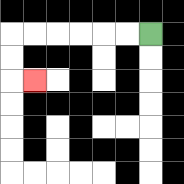{'start': '[6, 1]', 'end': '[1, 3]', 'path_directions': 'L,L,L,L,L,L,D,D,R', 'path_coordinates': '[[6, 1], [5, 1], [4, 1], [3, 1], [2, 1], [1, 1], [0, 1], [0, 2], [0, 3], [1, 3]]'}